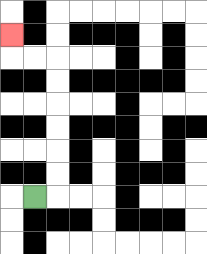{'start': '[1, 8]', 'end': '[0, 1]', 'path_directions': 'R,U,U,U,U,U,U,L,L,U', 'path_coordinates': '[[1, 8], [2, 8], [2, 7], [2, 6], [2, 5], [2, 4], [2, 3], [2, 2], [1, 2], [0, 2], [0, 1]]'}